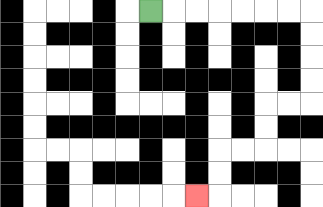{'start': '[6, 0]', 'end': '[8, 8]', 'path_directions': 'R,R,R,R,R,R,R,D,D,D,D,L,L,D,D,L,L,D,D,L', 'path_coordinates': '[[6, 0], [7, 0], [8, 0], [9, 0], [10, 0], [11, 0], [12, 0], [13, 0], [13, 1], [13, 2], [13, 3], [13, 4], [12, 4], [11, 4], [11, 5], [11, 6], [10, 6], [9, 6], [9, 7], [9, 8], [8, 8]]'}